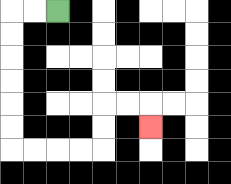{'start': '[2, 0]', 'end': '[6, 5]', 'path_directions': 'L,L,D,D,D,D,D,D,R,R,R,R,U,U,R,R,D', 'path_coordinates': '[[2, 0], [1, 0], [0, 0], [0, 1], [0, 2], [0, 3], [0, 4], [0, 5], [0, 6], [1, 6], [2, 6], [3, 6], [4, 6], [4, 5], [4, 4], [5, 4], [6, 4], [6, 5]]'}